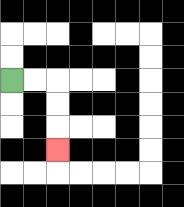{'start': '[0, 3]', 'end': '[2, 6]', 'path_directions': 'R,R,D,D,D', 'path_coordinates': '[[0, 3], [1, 3], [2, 3], [2, 4], [2, 5], [2, 6]]'}